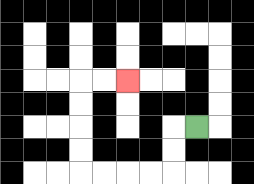{'start': '[8, 5]', 'end': '[5, 3]', 'path_directions': 'L,D,D,L,L,L,L,U,U,U,U,R,R', 'path_coordinates': '[[8, 5], [7, 5], [7, 6], [7, 7], [6, 7], [5, 7], [4, 7], [3, 7], [3, 6], [3, 5], [3, 4], [3, 3], [4, 3], [5, 3]]'}